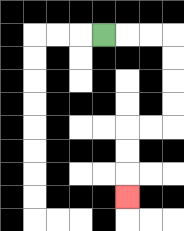{'start': '[4, 1]', 'end': '[5, 8]', 'path_directions': 'R,R,R,D,D,D,D,L,L,D,D,D', 'path_coordinates': '[[4, 1], [5, 1], [6, 1], [7, 1], [7, 2], [7, 3], [7, 4], [7, 5], [6, 5], [5, 5], [5, 6], [5, 7], [5, 8]]'}